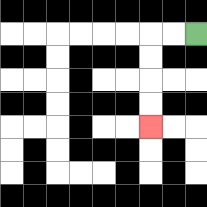{'start': '[8, 1]', 'end': '[6, 5]', 'path_directions': 'L,L,D,D,D,D', 'path_coordinates': '[[8, 1], [7, 1], [6, 1], [6, 2], [6, 3], [6, 4], [6, 5]]'}